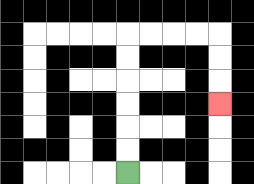{'start': '[5, 7]', 'end': '[9, 4]', 'path_directions': 'U,U,U,U,U,U,R,R,R,R,D,D,D', 'path_coordinates': '[[5, 7], [5, 6], [5, 5], [5, 4], [5, 3], [5, 2], [5, 1], [6, 1], [7, 1], [8, 1], [9, 1], [9, 2], [9, 3], [9, 4]]'}